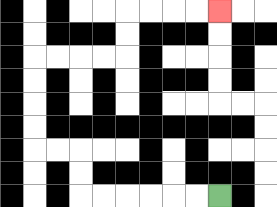{'start': '[9, 8]', 'end': '[9, 0]', 'path_directions': 'L,L,L,L,L,L,U,U,L,L,U,U,U,U,R,R,R,R,U,U,R,R,R,R', 'path_coordinates': '[[9, 8], [8, 8], [7, 8], [6, 8], [5, 8], [4, 8], [3, 8], [3, 7], [3, 6], [2, 6], [1, 6], [1, 5], [1, 4], [1, 3], [1, 2], [2, 2], [3, 2], [4, 2], [5, 2], [5, 1], [5, 0], [6, 0], [7, 0], [8, 0], [9, 0]]'}